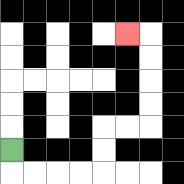{'start': '[0, 6]', 'end': '[5, 1]', 'path_directions': 'D,R,R,R,R,U,U,R,R,U,U,U,U,L', 'path_coordinates': '[[0, 6], [0, 7], [1, 7], [2, 7], [3, 7], [4, 7], [4, 6], [4, 5], [5, 5], [6, 5], [6, 4], [6, 3], [6, 2], [6, 1], [5, 1]]'}